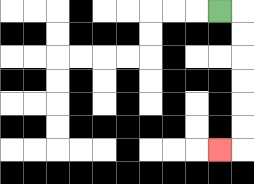{'start': '[9, 0]', 'end': '[9, 6]', 'path_directions': 'R,D,D,D,D,D,D,L', 'path_coordinates': '[[9, 0], [10, 0], [10, 1], [10, 2], [10, 3], [10, 4], [10, 5], [10, 6], [9, 6]]'}